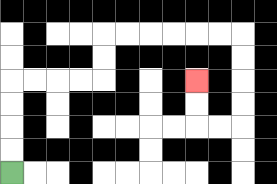{'start': '[0, 7]', 'end': '[8, 3]', 'path_directions': 'U,U,U,U,R,R,R,R,U,U,R,R,R,R,R,R,D,D,D,D,L,L,U,U', 'path_coordinates': '[[0, 7], [0, 6], [0, 5], [0, 4], [0, 3], [1, 3], [2, 3], [3, 3], [4, 3], [4, 2], [4, 1], [5, 1], [6, 1], [7, 1], [8, 1], [9, 1], [10, 1], [10, 2], [10, 3], [10, 4], [10, 5], [9, 5], [8, 5], [8, 4], [8, 3]]'}